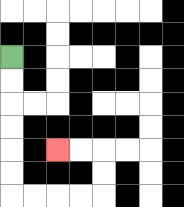{'start': '[0, 2]', 'end': '[2, 6]', 'path_directions': 'D,D,D,D,D,D,R,R,R,R,U,U,L,L', 'path_coordinates': '[[0, 2], [0, 3], [0, 4], [0, 5], [0, 6], [0, 7], [0, 8], [1, 8], [2, 8], [3, 8], [4, 8], [4, 7], [4, 6], [3, 6], [2, 6]]'}